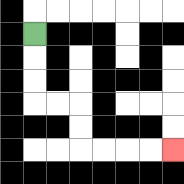{'start': '[1, 1]', 'end': '[7, 6]', 'path_directions': 'D,D,D,R,R,D,D,R,R,R,R', 'path_coordinates': '[[1, 1], [1, 2], [1, 3], [1, 4], [2, 4], [3, 4], [3, 5], [3, 6], [4, 6], [5, 6], [6, 6], [7, 6]]'}